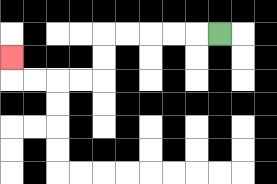{'start': '[9, 1]', 'end': '[0, 2]', 'path_directions': 'L,L,L,L,L,D,D,L,L,L,L,U', 'path_coordinates': '[[9, 1], [8, 1], [7, 1], [6, 1], [5, 1], [4, 1], [4, 2], [4, 3], [3, 3], [2, 3], [1, 3], [0, 3], [0, 2]]'}